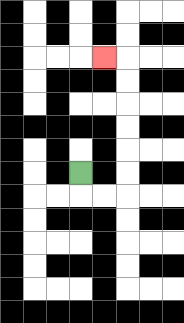{'start': '[3, 7]', 'end': '[4, 2]', 'path_directions': 'D,R,R,U,U,U,U,U,U,L', 'path_coordinates': '[[3, 7], [3, 8], [4, 8], [5, 8], [5, 7], [5, 6], [5, 5], [5, 4], [5, 3], [5, 2], [4, 2]]'}